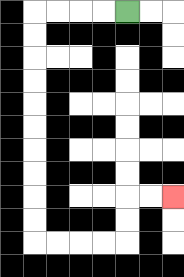{'start': '[5, 0]', 'end': '[7, 8]', 'path_directions': 'L,L,L,L,D,D,D,D,D,D,D,D,D,D,R,R,R,R,U,U,R,R', 'path_coordinates': '[[5, 0], [4, 0], [3, 0], [2, 0], [1, 0], [1, 1], [1, 2], [1, 3], [1, 4], [1, 5], [1, 6], [1, 7], [1, 8], [1, 9], [1, 10], [2, 10], [3, 10], [4, 10], [5, 10], [5, 9], [5, 8], [6, 8], [7, 8]]'}